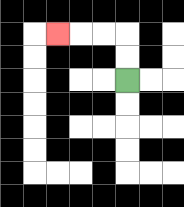{'start': '[5, 3]', 'end': '[2, 1]', 'path_directions': 'U,U,L,L,L', 'path_coordinates': '[[5, 3], [5, 2], [5, 1], [4, 1], [3, 1], [2, 1]]'}